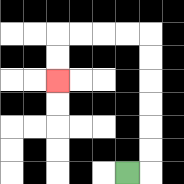{'start': '[5, 7]', 'end': '[2, 3]', 'path_directions': 'R,U,U,U,U,U,U,L,L,L,L,D,D', 'path_coordinates': '[[5, 7], [6, 7], [6, 6], [6, 5], [6, 4], [6, 3], [6, 2], [6, 1], [5, 1], [4, 1], [3, 1], [2, 1], [2, 2], [2, 3]]'}